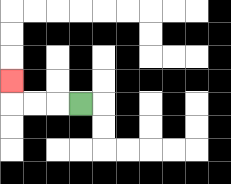{'start': '[3, 4]', 'end': '[0, 3]', 'path_directions': 'L,L,L,U', 'path_coordinates': '[[3, 4], [2, 4], [1, 4], [0, 4], [0, 3]]'}